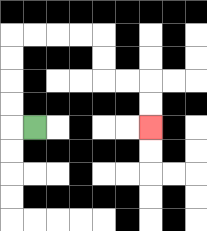{'start': '[1, 5]', 'end': '[6, 5]', 'path_directions': 'L,U,U,U,U,R,R,R,R,D,D,R,R,D,D', 'path_coordinates': '[[1, 5], [0, 5], [0, 4], [0, 3], [0, 2], [0, 1], [1, 1], [2, 1], [3, 1], [4, 1], [4, 2], [4, 3], [5, 3], [6, 3], [6, 4], [6, 5]]'}